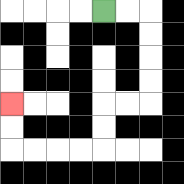{'start': '[4, 0]', 'end': '[0, 4]', 'path_directions': 'R,R,D,D,D,D,L,L,D,D,L,L,L,L,U,U', 'path_coordinates': '[[4, 0], [5, 0], [6, 0], [6, 1], [6, 2], [6, 3], [6, 4], [5, 4], [4, 4], [4, 5], [4, 6], [3, 6], [2, 6], [1, 6], [0, 6], [0, 5], [0, 4]]'}